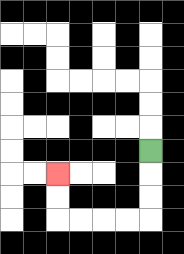{'start': '[6, 6]', 'end': '[2, 7]', 'path_directions': 'D,D,D,L,L,L,L,U,U', 'path_coordinates': '[[6, 6], [6, 7], [6, 8], [6, 9], [5, 9], [4, 9], [3, 9], [2, 9], [2, 8], [2, 7]]'}